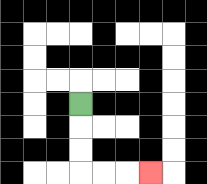{'start': '[3, 4]', 'end': '[6, 7]', 'path_directions': 'D,D,D,R,R,R', 'path_coordinates': '[[3, 4], [3, 5], [3, 6], [3, 7], [4, 7], [5, 7], [6, 7]]'}